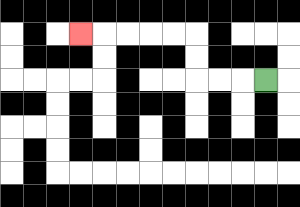{'start': '[11, 3]', 'end': '[3, 1]', 'path_directions': 'L,L,L,U,U,L,L,L,L,L', 'path_coordinates': '[[11, 3], [10, 3], [9, 3], [8, 3], [8, 2], [8, 1], [7, 1], [6, 1], [5, 1], [4, 1], [3, 1]]'}